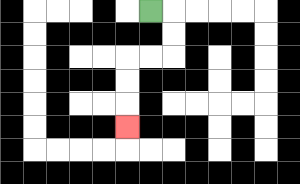{'start': '[6, 0]', 'end': '[5, 5]', 'path_directions': 'R,D,D,L,L,D,D,D', 'path_coordinates': '[[6, 0], [7, 0], [7, 1], [7, 2], [6, 2], [5, 2], [5, 3], [5, 4], [5, 5]]'}